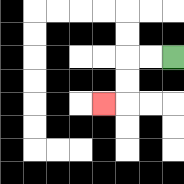{'start': '[7, 2]', 'end': '[4, 4]', 'path_directions': 'L,L,D,D,L', 'path_coordinates': '[[7, 2], [6, 2], [5, 2], [5, 3], [5, 4], [4, 4]]'}